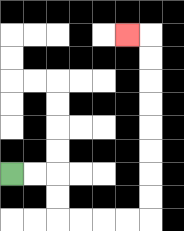{'start': '[0, 7]', 'end': '[5, 1]', 'path_directions': 'R,R,D,D,R,R,R,R,U,U,U,U,U,U,U,U,L', 'path_coordinates': '[[0, 7], [1, 7], [2, 7], [2, 8], [2, 9], [3, 9], [4, 9], [5, 9], [6, 9], [6, 8], [6, 7], [6, 6], [6, 5], [6, 4], [6, 3], [6, 2], [6, 1], [5, 1]]'}